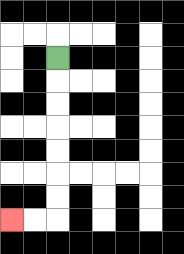{'start': '[2, 2]', 'end': '[0, 9]', 'path_directions': 'D,D,D,D,D,D,D,L,L', 'path_coordinates': '[[2, 2], [2, 3], [2, 4], [2, 5], [2, 6], [2, 7], [2, 8], [2, 9], [1, 9], [0, 9]]'}